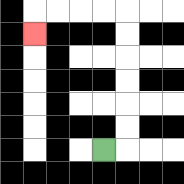{'start': '[4, 6]', 'end': '[1, 1]', 'path_directions': 'R,U,U,U,U,U,U,L,L,L,L,D', 'path_coordinates': '[[4, 6], [5, 6], [5, 5], [5, 4], [5, 3], [5, 2], [5, 1], [5, 0], [4, 0], [3, 0], [2, 0], [1, 0], [1, 1]]'}